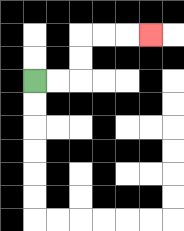{'start': '[1, 3]', 'end': '[6, 1]', 'path_directions': 'R,R,U,U,R,R,R', 'path_coordinates': '[[1, 3], [2, 3], [3, 3], [3, 2], [3, 1], [4, 1], [5, 1], [6, 1]]'}